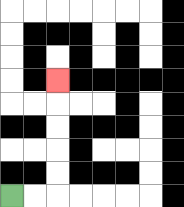{'start': '[0, 8]', 'end': '[2, 3]', 'path_directions': 'R,R,U,U,U,U,U', 'path_coordinates': '[[0, 8], [1, 8], [2, 8], [2, 7], [2, 6], [2, 5], [2, 4], [2, 3]]'}